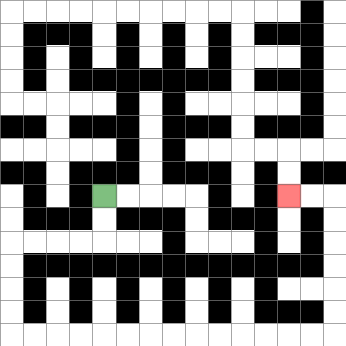{'start': '[4, 8]', 'end': '[12, 8]', 'path_directions': 'D,D,L,L,L,L,D,D,D,D,R,R,R,R,R,R,R,R,R,R,R,R,R,R,U,U,U,U,U,U,L,L', 'path_coordinates': '[[4, 8], [4, 9], [4, 10], [3, 10], [2, 10], [1, 10], [0, 10], [0, 11], [0, 12], [0, 13], [0, 14], [1, 14], [2, 14], [3, 14], [4, 14], [5, 14], [6, 14], [7, 14], [8, 14], [9, 14], [10, 14], [11, 14], [12, 14], [13, 14], [14, 14], [14, 13], [14, 12], [14, 11], [14, 10], [14, 9], [14, 8], [13, 8], [12, 8]]'}